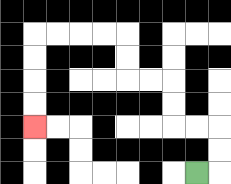{'start': '[8, 7]', 'end': '[1, 5]', 'path_directions': 'R,U,U,L,L,U,U,L,L,U,U,L,L,L,L,D,D,D,D', 'path_coordinates': '[[8, 7], [9, 7], [9, 6], [9, 5], [8, 5], [7, 5], [7, 4], [7, 3], [6, 3], [5, 3], [5, 2], [5, 1], [4, 1], [3, 1], [2, 1], [1, 1], [1, 2], [1, 3], [1, 4], [1, 5]]'}